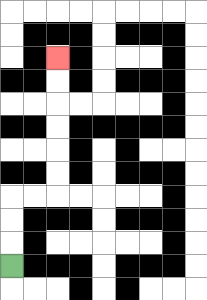{'start': '[0, 11]', 'end': '[2, 2]', 'path_directions': 'U,U,U,R,R,U,U,U,U,U,U', 'path_coordinates': '[[0, 11], [0, 10], [0, 9], [0, 8], [1, 8], [2, 8], [2, 7], [2, 6], [2, 5], [2, 4], [2, 3], [2, 2]]'}